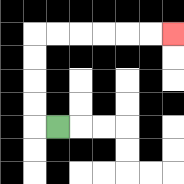{'start': '[2, 5]', 'end': '[7, 1]', 'path_directions': 'L,U,U,U,U,R,R,R,R,R,R', 'path_coordinates': '[[2, 5], [1, 5], [1, 4], [1, 3], [1, 2], [1, 1], [2, 1], [3, 1], [4, 1], [5, 1], [6, 1], [7, 1]]'}